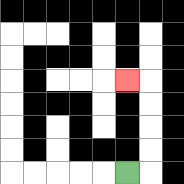{'start': '[5, 7]', 'end': '[5, 3]', 'path_directions': 'R,U,U,U,U,L', 'path_coordinates': '[[5, 7], [6, 7], [6, 6], [6, 5], [6, 4], [6, 3], [5, 3]]'}